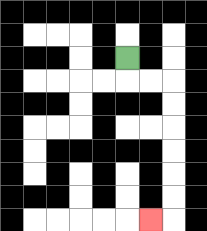{'start': '[5, 2]', 'end': '[6, 9]', 'path_directions': 'D,R,R,D,D,D,D,D,D,L', 'path_coordinates': '[[5, 2], [5, 3], [6, 3], [7, 3], [7, 4], [7, 5], [7, 6], [7, 7], [7, 8], [7, 9], [6, 9]]'}